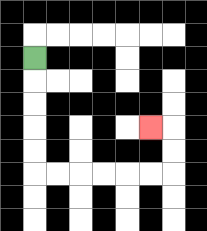{'start': '[1, 2]', 'end': '[6, 5]', 'path_directions': 'D,D,D,D,D,R,R,R,R,R,R,U,U,L', 'path_coordinates': '[[1, 2], [1, 3], [1, 4], [1, 5], [1, 6], [1, 7], [2, 7], [3, 7], [4, 7], [5, 7], [6, 7], [7, 7], [7, 6], [7, 5], [6, 5]]'}